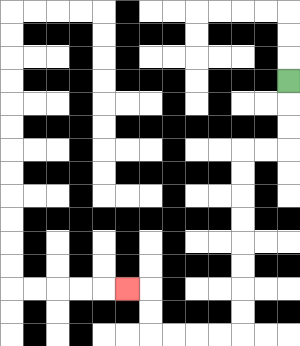{'start': '[12, 3]', 'end': '[5, 12]', 'path_directions': 'D,D,D,L,L,D,D,D,D,D,D,D,D,L,L,L,L,U,U,L', 'path_coordinates': '[[12, 3], [12, 4], [12, 5], [12, 6], [11, 6], [10, 6], [10, 7], [10, 8], [10, 9], [10, 10], [10, 11], [10, 12], [10, 13], [10, 14], [9, 14], [8, 14], [7, 14], [6, 14], [6, 13], [6, 12], [5, 12]]'}